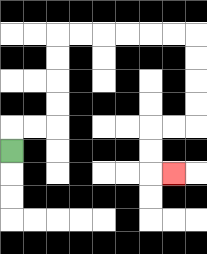{'start': '[0, 6]', 'end': '[7, 7]', 'path_directions': 'U,R,R,U,U,U,U,R,R,R,R,R,R,D,D,D,D,L,L,D,D,R', 'path_coordinates': '[[0, 6], [0, 5], [1, 5], [2, 5], [2, 4], [2, 3], [2, 2], [2, 1], [3, 1], [4, 1], [5, 1], [6, 1], [7, 1], [8, 1], [8, 2], [8, 3], [8, 4], [8, 5], [7, 5], [6, 5], [6, 6], [6, 7], [7, 7]]'}